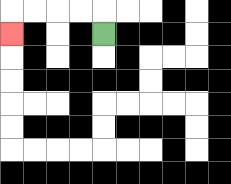{'start': '[4, 1]', 'end': '[0, 1]', 'path_directions': 'U,L,L,L,L,D', 'path_coordinates': '[[4, 1], [4, 0], [3, 0], [2, 0], [1, 0], [0, 0], [0, 1]]'}